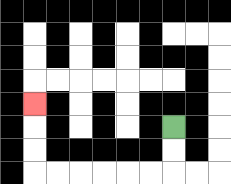{'start': '[7, 5]', 'end': '[1, 4]', 'path_directions': 'D,D,L,L,L,L,L,L,U,U,U', 'path_coordinates': '[[7, 5], [7, 6], [7, 7], [6, 7], [5, 7], [4, 7], [3, 7], [2, 7], [1, 7], [1, 6], [1, 5], [1, 4]]'}